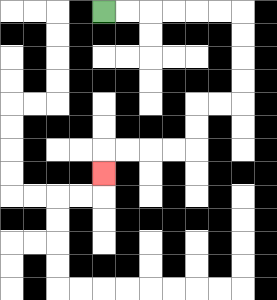{'start': '[4, 0]', 'end': '[4, 7]', 'path_directions': 'R,R,R,R,R,R,D,D,D,D,L,L,D,D,L,L,L,L,D', 'path_coordinates': '[[4, 0], [5, 0], [6, 0], [7, 0], [8, 0], [9, 0], [10, 0], [10, 1], [10, 2], [10, 3], [10, 4], [9, 4], [8, 4], [8, 5], [8, 6], [7, 6], [6, 6], [5, 6], [4, 6], [4, 7]]'}